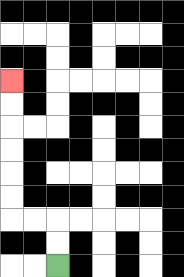{'start': '[2, 11]', 'end': '[0, 3]', 'path_directions': 'U,U,L,L,U,U,U,U,U,U', 'path_coordinates': '[[2, 11], [2, 10], [2, 9], [1, 9], [0, 9], [0, 8], [0, 7], [0, 6], [0, 5], [0, 4], [0, 3]]'}